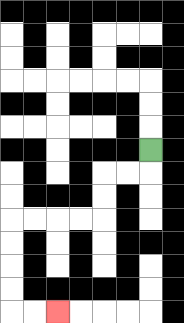{'start': '[6, 6]', 'end': '[2, 13]', 'path_directions': 'D,L,L,D,D,L,L,L,L,D,D,D,D,R,R', 'path_coordinates': '[[6, 6], [6, 7], [5, 7], [4, 7], [4, 8], [4, 9], [3, 9], [2, 9], [1, 9], [0, 9], [0, 10], [0, 11], [0, 12], [0, 13], [1, 13], [2, 13]]'}